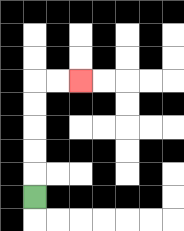{'start': '[1, 8]', 'end': '[3, 3]', 'path_directions': 'U,U,U,U,U,R,R', 'path_coordinates': '[[1, 8], [1, 7], [1, 6], [1, 5], [1, 4], [1, 3], [2, 3], [3, 3]]'}